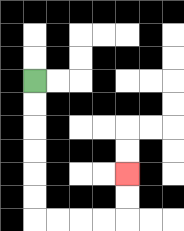{'start': '[1, 3]', 'end': '[5, 7]', 'path_directions': 'D,D,D,D,D,D,R,R,R,R,U,U', 'path_coordinates': '[[1, 3], [1, 4], [1, 5], [1, 6], [1, 7], [1, 8], [1, 9], [2, 9], [3, 9], [4, 9], [5, 9], [5, 8], [5, 7]]'}